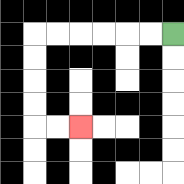{'start': '[7, 1]', 'end': '[3, 5]', 'path_directions': 'L,L,L,L,L,L,D,D,D,D,R,R', 'path_coordinates': '[[7, 1], [6, 1], [5, 1], [4, 1], [3, 1], [2, 1], [1, 1], [1, 2], [1, 3], [1, 4], [1, 5], [2, 5], [3, 5]]'}